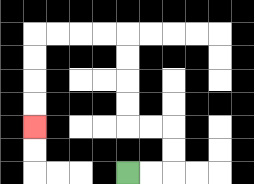{'start': '[5, 7]', 'end': '[1, 5]', 'path_directions': 'R,R,U,U,L,L,U,U,U,U,L,L,L,L,D,D,D,D', 'path_coordinates': '[[5, 7], [6, 7], [7, 7], [7, 6], [7, 5], [6, 5], [5, 5], [5, 4], [5, 3], [5, 2], [5, 1], [4, 1], [3, 1], [2, 1], [1, 1], [1, 2], [1, 3], [1, 4], [1, 5]]'}